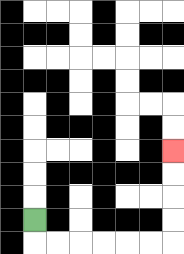{'start': '[1, 9]', 'end': '[7, 6]', 'path_directions': 'D,R,R,R,R,R,R,U,U,U,U', 'path_coordinates': '[[1, 9], [1, 10], [2, 10], [3, 10], [4, 10], [5, 10], [6, 10], [7, 10], [7, 9], [7, 8], [7, 7], [7, 6]]'}